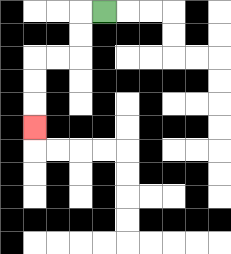{'start': '[4, 0]', 'end': '[1, 5]', 'path_directions': 'L,D,D,L,L,D,D,D', 'path_coordinates': '[[4, 0], [3, 0], [3, 1], [3, 2], [2, 2], [1, 2], [1, 3], [1, 4], [1, 5]]'}